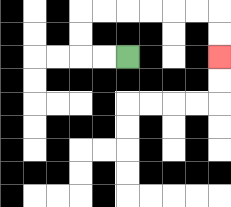{'start': '[5, 2]', 'end': '[9, 2]', 'path_directions': 'L,L,U,U,R,R,R,R,R,R,D,D', 'path_coordinates': '[[5, 2], [4, 2], [3, 2], [3, 1], [3, 0], [4, 0], [5, 0], [6, 0], [7, 0], [8, 0], [9, 0], [9, 1], [9, 2]]'}